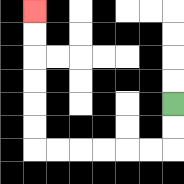{'start': '[7, 4]', 'end': '[1, 0]', 'path_directions': 'D,D,L,L,L,L,L,L,U,U,U,U,U,U', 'path_coordinates': '[[7, 4], [7, 5], [7, 6], [6, 6], [5, 6], [4, 6], [3, 6], [2, 6], [1, 6], [1, 5], [1, 4], [1, 3], [1, 2], [1, 1], [1, 0]]'}